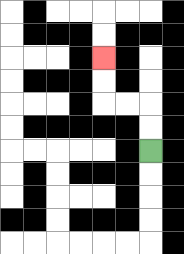{'start': '[6, 6]', 'end': '[4, 2]', 'path_directions': 'U,U,L,L,U,U', 'path_coordinates': '[[6, 6], [6, 5], [6, 4], [5, 4], [4, 4], [4, 3], [4, 2]]'}